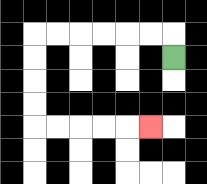{'start': '[7, 2]', 'end': '[6, 5]', 'path_directions': 'U,L,L,L,L,L,L,D,D,D,D,R,R,R,R,R', 'path_coordinates': '[[7, 2], [7, 1], [6, 1], [5, 1], [4, 1], [3, 1], [2, 1], [1, 1], [1, 2], [1, 3], [1, 4], [1, 5], [2, 5], [3, 5], [4, 5], [5, 5], [6, 5]]'}